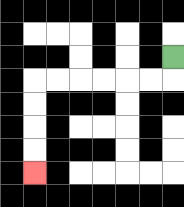{'start': '[7, 2]', 'end': '[1, 7]', 'path_directions': 'D,L,L,L,L,L,L,D,D,D,D', 'path_coordinates': '[[7, 2], [7, 3], [6, 3], [5, 3], [4, 3], [3, 3], [2, 3], [1, 3], [1, 4], [1, 5], [1, 6], [1, 7]]'}